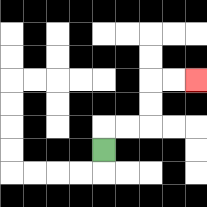{'start': '[4, 6]', 'end': '[8, 3]', 'path_directions': 'U,R,R,U,U,R,R', 'path_coordinates': '[[4, 6], [4, 5], [5, 5], [6, 5], [6, 4], [6, 3], [7, 3], [8, 3]]'}